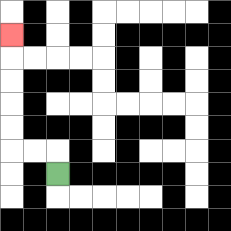{'start': '[2, 7]', 'end': '[0, 1]', 'path_directions': 'U,L,L,U,U,U,U,U', 'path_coordinates': '[[2, 7], [2, 6], [1, 6], [0, 6], [0, 5], [0, 4], [0, 3], [0, 2], [0, 1]]'}